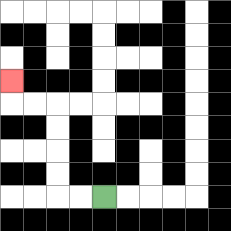{'start': '[4, 8]', 'end': '[0, 3]', 'path_directions': 'L,L,U,U,U,U,L,L,U', 'path_coordinates': '[[4, 8], [3, 8], [2, 8], [2, 7], [2, 6], [2, 5], [2, 4], [1, 4], [0, 4], [0, 3]]'}